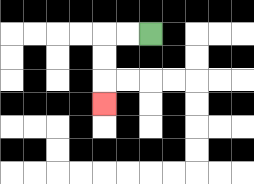{'start': '[6, 1]', 'end': '[4, 4]', 'path_directions': 'L,L,D,D,D', 'path_coordinates': '[[6, 1], [5, 1], [4, 1], [4, 2], [4, 3], [4, 4]]'}